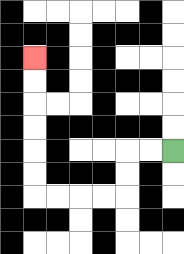{'start': '[7, 6]', 'end': '[1, 2]', 'path_directions': 'L,L,D,D,L,L,L,L,U,U,U,U,U,U', 'path_coordinates': '[[7, 6], [6, 6], [5, 6], [5, 7], [5, 8], [4, 8], [3, 8], [2, 8], [1, 8], [1, 7], [1, 6], [1, 5], [1, 4], [1, 3], [1, 2]]'}